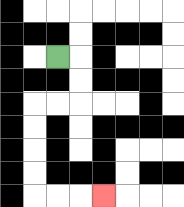{'start': '[2, 2]', 'end': '[4, 8]', 'path_directions': 'R,D,D,L,L,D,D,D,D,R,R,R', 'path_coordinates': '[[2, 2], [3, 2], [3, 3], [3, 4], [2, 4], [1, 4], [1, 5], [1, 6], [1, 7], [1, 8], [2, 8], [3, 8], [4, 8]]'}